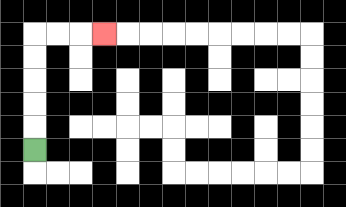{'start': '[1, 6]', 'end': '[4, 1]', 'path_directions': 'U,U,U,U,U,R,R,R', 'path_coordinates': '[[1, 6], [1, 5], [1, 4], [1, 3], [1, 2], [1, 1], [2, 1], [3, 1], [4, 1]]'}